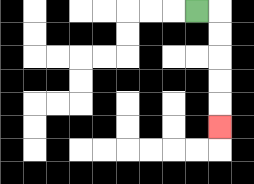{'start': '[8, 0]', 'end': '[9, 5]', 'path_directions': 'R,D,D,D,D,D', 'path_coordinates': '[[8, 0], [9, 0], [9, 1], [9, 2], [9, 3], [9, 4], [9, 5]]'}